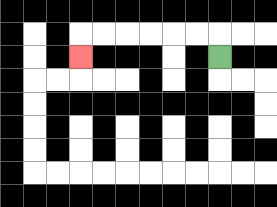{'start': '[9, 2]', 'end': '[3, 2]', 'path_directions': 'U,L,L,L,L,L,L,D', 'path_coordinates': '[[9, 2], [9, 1], [8, 1], [7, 1], [6, 1], [5, 1], [4, 1], [3, 1], [3, 2]]'}